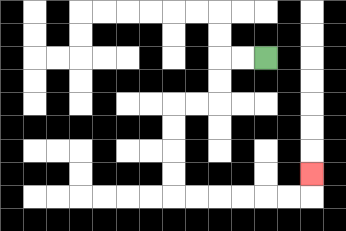{'start': '[11, 2]', 'end': '[13, 7]', 'path_directions': 'L,L,D,D,L,L,D,D,D,D,R,R,R,R,R,R,U', 'path_coordinates': '[[11, 2], [10, 2], [9, 2], [9, 3], [9, 4], [8, 4], [7, 4], [7, 5], [7, 6], [7, 7], [7, 8], [8, 8], [9, 8], [10, 8], [11, 8], [12, 8], [13, 8], [13, 7]]'}